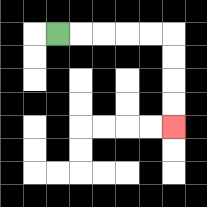{'start': '[2, 1]', 'end': '[7, 5]', 'path_directions': 'R,R,R,R,R,D,D,D,D', 'path_coordinates': '[[2, 1], [3, 1], [4, 1], [5, 1], [6, 1], [7, 1], [7, 2], [7, 3], [7, 4], [7, 5]]'}